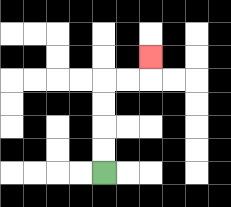{'start': '[4, 7]', 'end': '[6, 2]', 'path_directions': 'U,U,U,U,R,R,U', 'path_coordinates': '[[4, 7], [4, 6], [4, 5], [4, 4], [4, 3], [5, 3], [6, 3], [6, 2]]'}